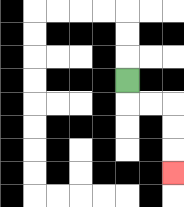{'start': '[5, 3]', 'end': '[7, 7]', 'path_directions': 'D,R,R,D,D,D', 'path_coordinates': '[[5, 3], [5, 4], [6, 4], [7, 4], [7, 5], [7, 6], [7, 7]]'}